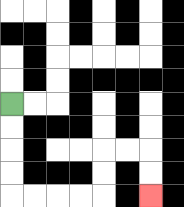{'start': '[0, 4]', 'end': '[6, 8]', 'path_directions': 'D,D,D,D,R,R,R,R,U,U,R,R,D,D', 'path_coordinates': '[[0, 4], [0, 5], [0, 6], [0, 7], [0, 8], [1, 8], [2, 8], [3, 8], [4, 8], [4, 7], [4, 6], [5, 6], [6, 6], [6, 7], [6, 8]]'}